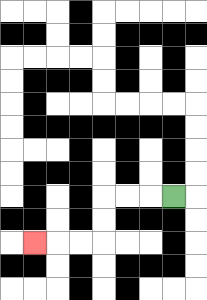{'start': '[7, 8]', 'end': '[1, 10]', 'path_directions': 'L,L,L,D,D,L,L,L', 'path_coordinates': '[[7, 8], [6, 8], [5, 8], [4, 8], [4, 9], [4, 10], [3, 10], [2, 10], [1, 10]]'}